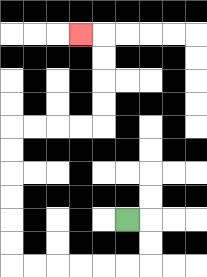{'start': '[5, 9]', 'end': '[3, 1]', 'path_directions': 'R,D,D,L,L,L,L,L,L,U,U,U,U,U,U,R,R,R,R,U,U,U,U,L', 'path_coordinates': '[[5, 9], [6, 9], [6, 10], [6, 11], [5, 11], [4, 11], [3, 11], [2, 11], [1, 11], [0, 11], [0, 10], [0, 9], [0, 8], [0, 7], [0, 6], [0, 5], [1, 5], [2, 5], [3, 5], [4, 5], [4, 4], [4, 3], [4, 2], [4, 1], [3, 1]]'}